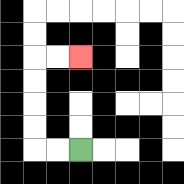{'start': '[3, 6]', 'end': '[3, 2]', 'path_directions': 'L,L,U,U,U,U,R,R', 'path_coordinates': '[[3, 6], [2, 6], [1, 6], [1, 5], [1, 4], [1, 3], [1, 2], [2, 2], [3, 2]]'}